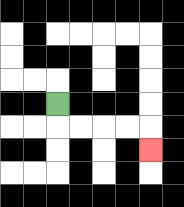{'start': '[2, 4]', 'end': '[6, 6]', 'path_directions': 'D,R,R,R,R,D', 'path_coordinates': '[[2, 4], [2, 5], [3, 5], [4, 5], [5, 5], [6, 5], [6, 6]]'}